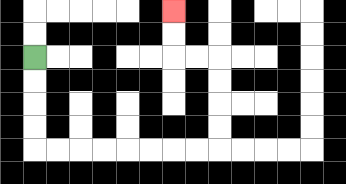{'start': '[1, 2]', 'end': '[7, 0]', 'path_directions': 'D,D,D,D,R,R,R,R,R,R,R,R,U,U,U,U,L,L,U,U', 'path_coordinates': '[[1, 2], [1, 3], [1, 4], [1, 5], [1, 6], [2, 6], [3, 6], [4, 6], [5, 6], [6, 6], [7, 6], [8, 6], [9, 6], [9, 5], [9, 4], [9, 3], [9, 2], [8, 2], [7, 2], [7, 1], [7, 0]]'}